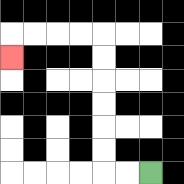{'start': '[6, 7]', 'end': '[0, 2]', 'path_directions': 'L,L,U,U,U,U,U,U,L,L,L,L,D', 'path_coordinates': '[[6, 7], [5, 7], [4, 7], [4, 6], [4, 5], [4, 4], [4, 3], [4, 2], [4, 1], [3, 1], [2, 1], [1, 1], [0, 1], [0, 2]]'}